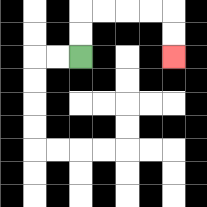{'start': '[3, 2]', 'end': '[7, 2]', 'path_directions': 'U,U,R,R,R,R,D,D', 'path_coordinates': '[[3, 2], [3, 1], [3, 0], [4, 0], [5, 0], [6, 0], [7, 0], [7, 1], [7, 2]]'}